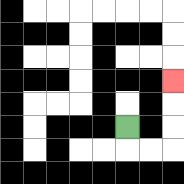{'start': '[5, 5]', 'end': '[7, 3]', 'path_directions': 'D,R,R,U,U,U', 'path_coordinates': '[[5, 5], [5, 6], [6, 6], [7, 6], [7, 5], [7, 4], [7, 3]]'}